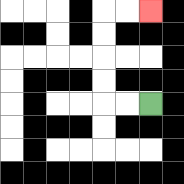{'start': '[6, 4]', 'end': '[6, 0]', 'path_directions': 'L,L,U,U,U,U,R,R', 'path_coordinates': '[[6, 4], [5, 4], [4, 4], [4, 3], [4, 2], [4, 1], [4, 0], [5, 0], [6, 0]]'}